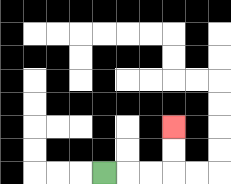{'start': '[4, 7]', 'end': '[7, 5]', 'path_directions': 'R,R,R,U,U', 'path_coordinates': '[[4, 7], [5, 7], [6, 7], [7, 7], [7, 6], [7, 5]]'}